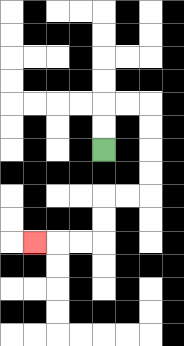{'start': '[4, 6]', 'end': '[1, 10]', 'path_directions': 'U,U,R,R,D,D,D,D,L,L,D,D,L,L,L', 'path_coordinates': '[[4, 6], [4, 5], [4, 4], [5, 4], [6, 4], [6, 5], [6, 6], [6, 7], [6, 8], [5, 8], [4, 8], [4, 9], [4, 10], [3, 10], [2, 10], [1, 10]]'}